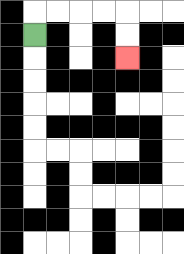{'start': '[1, 1]', 'end': '[5, 2]', 'path_directions': 'U,R,R,R,R,D,D', 'path_coordinates': '[[1, 1], [1, 0], [2, 0], [3, 0], [4, 0], [5, 0], [5, 1], [5, 2]]'}